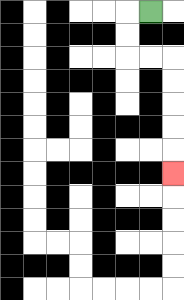{'start': '[6, 0]', 'end': '[7, 7]', 'path_directions': 'L,D,D,R,R,D,D,D,D,D', 'path_coordinates': '[[6, 0], [5, 0], [5, 1], [5, 2], [6, 2], [7, 2], [7, 3], [7, 4], [7, 5], [7, 6], [7, 7]]'}